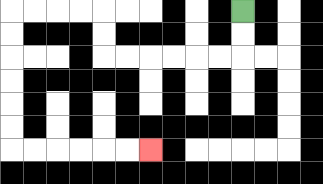{'start': '[10, 0]', 'end': '[6, 6]', 'path_directions': 'D,D,L,L,L,L,L,L,U,U,L,L,L,L,D,D,D,D,D,D,R,R,R,R,R,R', 'path_coordinates': '[[10, 0], [10, 1], [10, 2], [9, 2], [8, 2], [7, 2], [6, 2], [5, 2], [4, 2], [4, 1], [4, 0], [3, 0], [2, 0], [1, 0], [0, 0], [0, 1], [0, 2], [0, 3], [0, 4], [0, 5], [0, 6], [1, 6], [2, 6], [3, 6], [4, 6], [5, 6], [6, 6]]'}